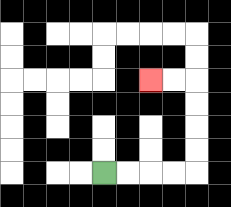{'start': '[4, 7]', 'end': '[6, 3]', 'path_directions': 'R,R,R,R,U,U,U,U,L,L', 'path_coordinates': '[[4, 7], [5, 7], [6, 7], [7, 7], [8, 7], [8, 6], [8, 5], [8, 4], [8, 3], [7, 3], [6, 3]]'}